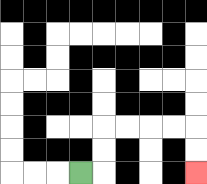{'start': '[3, 7]', 'end': '[8, 7]', 'path_directions': 'R,U,U,R,R,R,R,D,D', 'path_coordinates': '[[3, 7], [4, 7], [4, 6], [4, 5], [5, 5], [6, 5], [7, 5], [8, 5], [8, 6], [8, 7]]'}